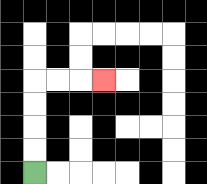{'start': '[1, 7]', 'end': '[4, 3]', 'path_directions': 'U,U,U,U,R,R,R', 'path_coordinates': '[[1, 7], [1, 6], [1, 5], [1, 4], [1, 3], [2, 3], [3, 3], [4, 3]]'}